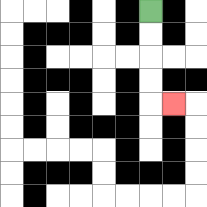{'start': '[6, 0]', 'end': '[7, 4]', 'path_directions': 'D,D,D,D,R', 'path_coordinates': '[[6, 0], [6, 1], [6, 2], [6, 3], [6, 4], [7, 4]]'}